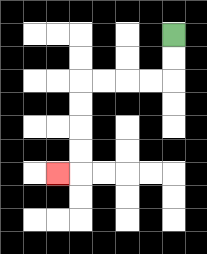{'start': '[7, 1]', 'end': '[2, 7]', 'path_directions': 'D,D,L,L,L,L,D,D,D,D,L', 'path_coordinates': '[[7, 1], [7, 2], [7, 3], [6, 3], [5, 3], [4, 3], [3, 3], [3, 4], [3, 5], [3, 6], [3, 7], [2, 7]]'}